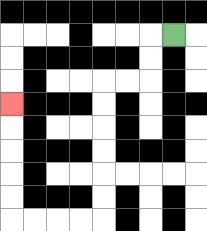{'start': '[7, 1]', 'end': '[0, 4]', 'path_directions': 'L,D,D,L,L,D,D,D,D,D,D,L,L,L,L,U,U,U,U,U', 'path_coordinates': '[[7, 1], [6, 1], [6, 2], [6, 3], [5, 3], [4, 3], [4, 4], [4, 5], [4, 6], [4, 7], [4, 8], [4, 9], [3, 9], [2, 9], [1, 9], [0, 9], [0, 8], [0, 7], [0, 6], [0, 5], [0, 4]]'}